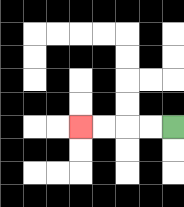{'start': '[7, 5]', 'end': '[3, 5]', 'path_directions': 'L,L,L,L', 'path_coordinates': '[[7, 5], [6, 5], [5, 5], [4, 5], [3, 5]]'}